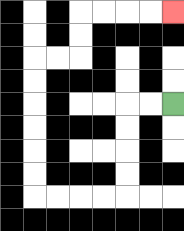{'start': '[7, 4]', 'end': '[7, 0]', 'path_directions': 'L,L,D,D,D,D,L,L,L,L,U,U,U,U,U,U,R,R,U,U,R,R,R,R', 'path_coordinates': '[[7, 4], [6, 4], [5, 4], [5, 5], [5, 6], [5, 7], [5, 8], [4, 8], [3, 8], [2, 8], [1, 8], [1, 7], [1, 6], [1, 5], [1, 4], [1, 3], [1, 2], [2, 2], [3, 2], [3, 1], [3, 0], [4, 0], [5, 0], [6, 0], [7, 0]]'}